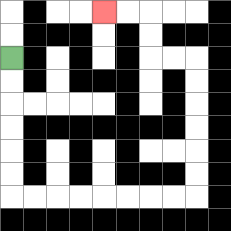{'start': '[0, 2]', 'end': '[4, 0]', 'path_directions': 'D,D,D,D,D,D,R,R,R,R,R,R,R,R,U,U,U,U,U,U,L,L,U,U,L,L', 'path_coordinates': '[[0, 2], [0, 3], [0, 4], [0, 5], [0, 6], [0, 7], [0, 8], [1, 8], [2, 8], [3, 8], [4, 8], [5, 8], [6, 8], [7, 8], [8, 8], [8, 7], [8, 6], [8, 5], [8, 4], [8, 3], [8, 2], [7, 2], [6, 2], [6, 1], [6, 0], [5, 0], [4, 0]]'}